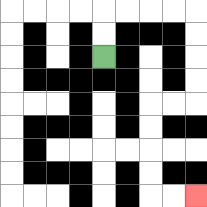{'start': '[4, 2]', 'end': '[8, 8]', 'path_directions': 'U,U,R,R,R,R,D,D,D,D,L,L,D,D,D,D,R,R', 'path_coordinates': '[[4, 2], [4, 1], [4, 0], [5, 0], [6, 0], [7, 0], [8, 0], [8, 1], [8, 2], [8, 3], [8, 4], [7, 4], [6, 4], [6, 5], [6, 6], [6, 7], [6, 8], [7, 8], [8, 8]]'}